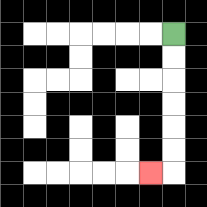{'start': '[7, 1]', 'end': '[6, 7]', 'path_directions': 'D,D,D,D,D,D,L', 'path_coordinates': '[[7, 1], [7, 2], [7, 3], [7, 4], [7, 5], [7, 6], [7, 7], [6, 7]]'}